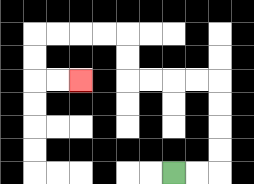{'start': '[7, 7]', 'end': '[3, 3]', 'path_directions': 'R,R,U,U,U,U,L,L,L,L,U,U,L,L,L,L,D,D,R,R', 'path_coordinates': '[[7, 7], [8, 7], [9, 7], [9, 6], [9, 5], [9, 4], [9, 3], [8, 3], [7, 3], [6, 3], [5, 3], [5, 2], [5, 1], [4, 1], [3, 1], [2, 1], [1, 1], [1, 2], [1, 3], [2, 3], [3, 3]]'}